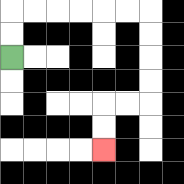{'start': '[0, 2]', 'end': '[4, 6]', 'path_directions': 'U,U,R,R,R,R,R,R,D,D,D,D,L,L,D,D', 'path_coordinates': '[[0, 2], [0, 1], [0, 0], [1, 0], [2, 0], [3, 0], [4, 0], [5, 0], [6, 0], [6, 1], [6, 2], [6, 3], [6, 4], [5, 4], [4, 4], [4, 5], [4, 6]]'}